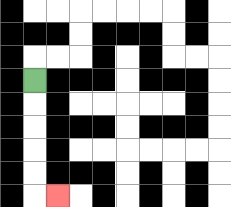{'start': '[1, 3]', 'end': '[2, 8]', 'path_directions': 'D,D,D,D,D,R', 'path_coordinates': '[[1, 3], [1, 4], [1, 5], [1, 6], [1, 7], [1, 8], [2, 8]]'}